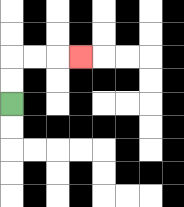{'start': '[0, 4]', 'end': '[3, 2]', 'path_directions': 'U,U,R,R,R', 'path_coordinates': '[[0, 4], [0, 3], [0, 2], [1, 2], [2, 2], [3, 2]]'}